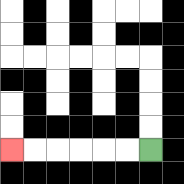{'start': '[6, 6]', 'end': '[0, 6]', 'path_directions': 'L,L,L,L,L,L', 'path_coordinates': '[[6, 6], [5, 6], [4, 6], [3, 6], [2, 6], [1, 6], [0, 6]]'}